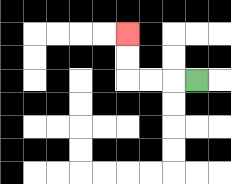{'start': '[8, 3]', 'end': '[5, 1]', 'path_directions': 'L,L,L,U,U', 'path_coordinates': '[[8, 3], [7, 3], [6, 3], [5, 3], [5, 2], [5, 1]]'}